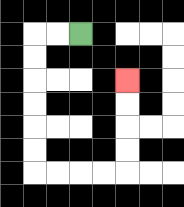{'start': '[3, 1]', 'end': '[5, 3]', 'path_directions': 'L,L,D,D,D,D,D,D,R,R,R,R,U,U,U,U', 'path_coordinates': '[[3, 1], [2, 1], [1, 1], [1, 2], [1, 3], [1, 4], [1, 5], [1, 6], [1, 7], [2, 7], [3, 7], [4, 7], [5, 7], [5, 6], [5, 5], [5, 4], [5, 3]]'}